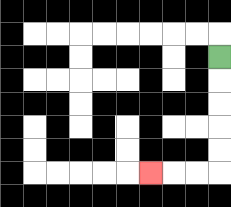{'start': '[9, 2]', 'end': '[6, 7]', 'path_directions': 'D,D,D,D,D,L,L,L', 'path_coordinates': '[[9, 2], [9, 3], [9, 4], [9, 5], [9, 6], [9, 7], [8, 7], [7, 7], [6, 7]]'}